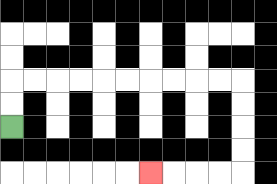{'start': '[0, 5]', 'end': '[6, 7]', 'path_directions': 'U,U,R,R,R,R,R,R,R,R,R,R,D,D,D,D,L,L,L,L', 'path_coordinates': '[[0, 5], [0, 4], [0, 3], [1, 3], [2, 3], [3, 3], [4, 3], [5, 3], [6, 3], [7, 3], [8, 3], [9, 3], [10, 3], [10, 4], [10, 5], [10, 6], [10, 7], [9, 7], [8, 7], [7, 7], [6, 7]]'}